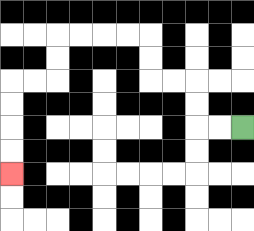{'start': '[10, 5]', 'end': '[0, 7]', 'path_directions': 'L,L,U,U,L,L,U,U,L,L,L,L,D,D,L,L,D,D,D,D', 'path_coordinates': '[[10, 5], [9, 5], [8, 5], [8, 4], [8, 3], [7, 3], [6, 3], [6, 2], [6, 1], [5, 1], [4, 1], [3, 1], [2, 1], [2, 2], [2, 3], [1, 3], [0, 3], [0, 4], [0, 5], [0, 6], [0, 7]]'}